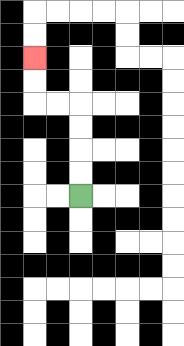{'start': '[3, 8]', 'end': '[1, 2]', 'path_directions': 'U,U,U,U,L,L,U,U', 'path_coordinates': '[[3, 8], [3, 7], [3, 6], [3, 5], [3, 4], [2, 4], [1, 4], [1, 3], [1, 2]]'}